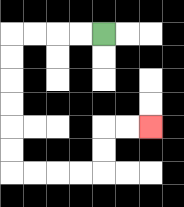{'start': '[4, 1]', 'end': '[6, 5]', 'path_directions': 'L,L,L,L,D,D,D,D,D,D,R,R,R,R,U,U,R,R', 'path_coordinates': '[[4, 1], [3, 1], [2, 1], [1, 1], [0, 1], [0, 2], [0, 3], [0, 4], [0, 5], [0, 6], [0, 7], [1, 7], [2, 7], [3, 7], [4, 7], [4, 6], [4, 5], [5, 5], [6, 5]]'}